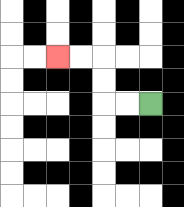{'start': '[6, 4]', 'end': '[2, 2]', 'path_directions': 'L,L,U,U,L,L', 'path_coordinates': '[[6, 4], [5, 4], [4, 4], [4, 3], [4, 2], [3, 2], [2, 2]]'}